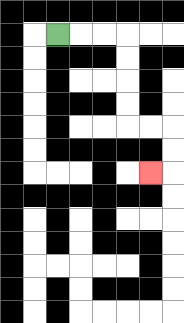{'start': '[2, 1]', 'end': '[6, 7]', 'path_directions': 'R,R,R,D,D,D,D,R,R,D,D,L', 'path_coordinates': '[[2, 1], [3, 1], [4, 1], [5, 1], [5, 2], [5, 3], [5, 4], [5, 5], [6, 5], [7, 5], [7, 6], [7, 7], [6, 7]]'}